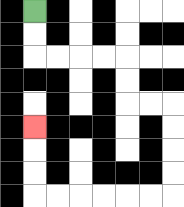{'start': '[1, 0]', 'end': '[1, 5]', 'path_directions': 'D,D,R,R,R,R,D,D,R,R,D,D,D,D,L,L,L,L,L,L,U,U,U', 'path_coordinates': '[[1, 0], [1, 1], [1, 2], [2, 2], [3, 2], [4, 2], [5, 2], [5, 3], [5, 4], [6, 4], [7, 4], [7, 5], [7, 6], [7, 7], [7, 8], [6, 8], [5, 8], [4, 8], [3, 8], [2, 8], [1, 8], [1, 7], [1, 6], [1, 5]]'}